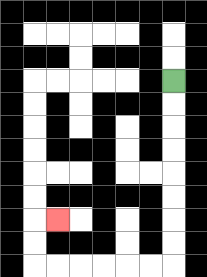{'start': '[7, 3]', 'end': '[2, 9]', 'path_directions': 'D,D,D,D,D,D,D,D,L,L,L,L,L,L,U,U,R', 'path_coordinates': '[[7, 3], [7, 4], [7, 5], [7, 6], [7, 7], [7, 8], [7, 9], [7, 10], [7, 11], [6, 11], [5, 11], [4, 11], [3, 11], [2, 11], [1, 11], [1, 10], [1, 9], [2, 9]]'}